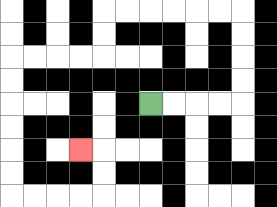{'start': '[6, 4]', 'end': '[3, 6]', 'path_directions': 'R,R,R,R,U,U,U,U,L,L,L,L,L,L,D,D,L,L,L,L,D,D,D,D,D,D,R,R,R,R,U,U,L', 'path_coordinates': '[[6, 4], [7, 4], [8, 4], [9, 4], [10, 4], [10, 3], [10, 2], [10, 1], [10, 0], [9, 0], [8, 0], [7, 0], [6, 0], [5, 0], [4, 0], [4, 1], [4, 2], [3, 2], [2, 2], [1, 2], [0, 2], [0, 3], [0, 4], [0, 5], [0, 6], [0, 7], [0, 8], [1, 8], [2, 8], [3, 8], [4, 8], [4, 7], [4, 6], [3, 6]]'}